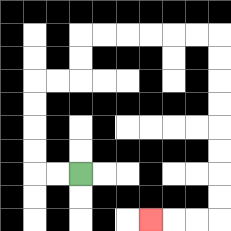{'start': '[3, 7]', 'end': '[6, 9]', 'path_directions': 'L,L,U,U,U,U,R,R,U,U,R,R,R,R,R,R,D,D,D,D,D,D,D,D,L,L,L', 'path_coordinates': '[[3, 7], [2, 7], [1, 7], [1, 6], [1, 5], [1, 4], [1, 3], [2, 3], [3, 3], [3, 2], [3, 1], [4, 1], [5, 1], [6, 1], [7, 1], [8, 1], [9, 1], [9, 2], [9, 3], [9, 4], [9, 5], [9, 6], [9, 7], [9, 8], [9, 9], [8, 9], [7, 9], [6, 9]]'}